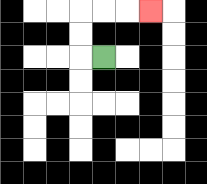{'start': '[4, 2]', 'end': '[6, 0]', 'path_directions': 'L,U,U,R,R,R', 'path_coordinates': '[[4, 2], [3, 2], [3, 1], [3, 0], [4, 0], [5, 0], [6, 0]]'}